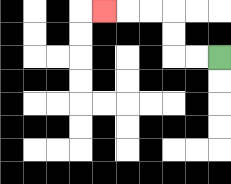{'start': '[9, 2]', 'end': '[4, 0]', 'path_directions': 'L,L,U,U,L,L,L', 'path_coordinates': '[[9, 2], [8, 2], [7, 2], [7, 1], [7, 0], [6, 0], [5, 0], [4, 0]]'}